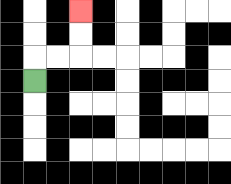{'start': '[1, 3]', 'end': '[3, 0]', 'path_directions': 'U,R,R,U,U', 'path_coordinates': '[[1, 3], [1, 2], [2, 2], [3, 2], [3, 1], [3, 0]]'}